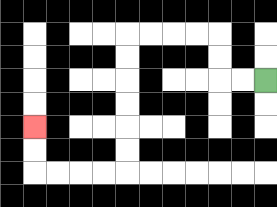{'start': '[11, 3]', 'end': '[1, 5]', 'path_directions': 'L,L,U,U,L,L,L,L,D,D,D,D,D,D,L,L,L,L,U,U', 'path_coordinates': '[[11, 3], [10, 3], [9, 3], [9, 2], [9, 1], [8, 1], [7, 1], [6, 1], [5, 1], [5, 2], [5, 3], [5, 4], [5, 5], [5, 6], [5, 7], [4, 7], [3, 7], [2, 7], [1, 7], [1, 6], [1, 5]]'}